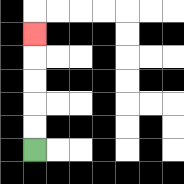{'start': '[1, 6]', 'end': '[1, 1]', 'path_directions': 'U,U,U,U,U', 'path_coordinates': '[[1, 6], [1, 5], [1, 4], [1, 3], [1, 2], [1, 1]]'}